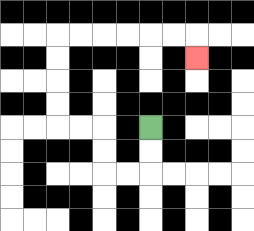{'start': '[6, 5]', 'end': '[8, 2]', 'path_directions': 'D,D,L,L,U,U,L,L,U,U,U,U,R,R,R,R,R,R,D', 'path_coordinates': '[[6, 5], [6, 6], [6, 7], [5, 7], [4, 7], [4, 6], [4, 5], [3, 5], [2, 5], [2, 4], [2, 3], [2, 2], [2, 1], [3, 1], [4, 1], [5, 1], [6, 1], [7, 1], [8, 1], [8, 2]]'}